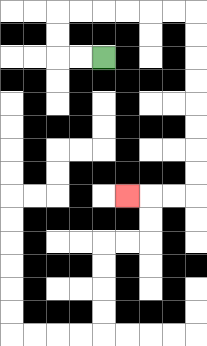{'start': '[4, 2]', 'end': '[5, 8]', 'path_directions': 'L,L,U,U,R,R,R,R,R,R,D,D,D,D,D,D,D,D,L,L,L', 'path_coordinates': '[[4, 2], [3, 2], [2, 2], [2, 1], [2, 0], [3, 0], [4, 0], [5, 0], [6, 0], [7, 0], [8, 0], [8, 1], [8, 2], [8, 3], [8, 4], [8, 5], [8, 6], [8, 7], [8, 8], [7, 8], [6, 8], [5, 8]]'}